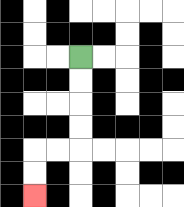{'start': '[3, 2]', 'end': '[1, 8]', 'path_directions': 'D,D,D,D,L,L,D,D', 'path_coordinates': '[[3, 2], [3, 3], [3, 4], [3, 5], [3, 6], [2, 6], [1, 6], [1, 7], [1, 8]]'}